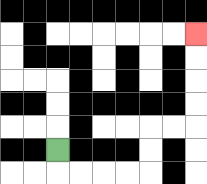{'start': '[2, 6]', 'end': '[8, 1]', 'path_directions': 'D,R,R,R,R,U,U,R,R,U,U,U,U', 'path_coordinates': '[[2, 6], [2, 7], [3, 7], [4, 7], [5, 7], [6, 7], [6, 6], [6, 5], [7, 5], [8, 5], [8, 4], [8, 3], [8, 2], [8, 1]]'}